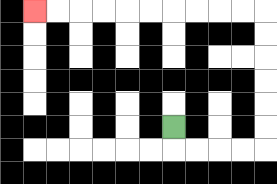{'start': '[7, 5]', 'end': '[1, 0]', 'path_directions': 'D,R,R,R,R,U,U,U,U,U,U,L,L,L,L,L,L,L,L,L,L', 'path_coordinates': '[[7, 5], [7, 6], [8, 6], [9, 6], [10, 6], [11, 6], [11, 5], [11, 4], [11, 3], [11, 2], [11, 1], [11, 0], [10, 0], [9, 0], [8, 0], [7, 0], [6, 0], [5, 0], [4, 0], [3, 0], [2, 0], [1, 0]]'}